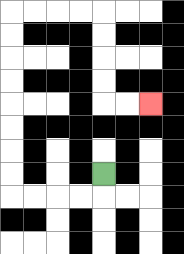{'start': '[4, 7]', 'end': '[6, 4]', 'path_directions': 'D,L,L,L,L,U,U,U,U,U,U,U,U,R,R,R,R,D,D,D,D,R,R', 'path_coordinates': '[[4, 7], [4, 8], [3, 8], [2, 8], [1, 8], [0, 8], [0, 7], [0, 6], [0, 5], [0, 4], [0, 3], [0, 2], [0, 1], [0, 0], [1, 0], [2, 0], [3, 0], [4, 0], [4, 1], [4, 2], [4, 3], [4, 4], [5, 4], [6, 4]]'}